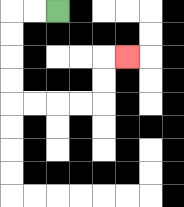{'start': '[2, 0]', 'end': '[5, 2]', 'path_directions': 'L,L,D,D,D,D,R,R,R,R,U,U,R', 'path_coordinates': '[[2, 0], [1, 0], [0, 0], [0, 1], [0, 2], [0, 3], [0, 4], [1, 4], [2, 4], [3, 4], [4, 4], [4, 3], [4, 2], [5, 2]]'}